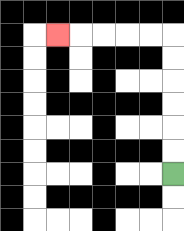{'start': '[7, 7]', 'end': '[2, 1]', 'path_directions': 'U,U,U,U,U,U,L,L,L,L,L', 'path_coordinates': '[[7, 7], [7, 6], [7, 5], [7, 4], [7, 3], [7, 2], [7, 1], [6, 1], [5, 1], [4, 1], [3, 1], [2, 1]]'}